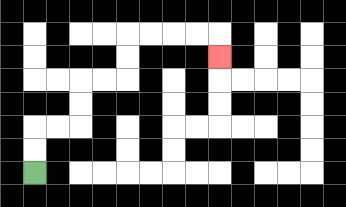{'start': '[1, 7]', 'end': '[9, 2]', 'path_directions': 'U,U,R,R,U,U,R,R,U,U,R,R,R,R,D', 'path_coordinates': '[[1, 7], [1, 6], [1, 5], [2, 5], [3, 5], [3, 4], [3, 3], [4, 3], [5, 3], [5, 2], [5, 1], [6, 1], [7, 1], [8, 1], [9, 1], [9, 2]]'}